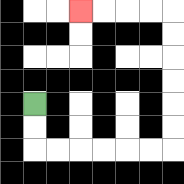{'start': '[1, 4]', 'end': '[3, 0]', 'path_directions': 'D,D,R,R,R,R,R,R,U,U,U,U,U,U,L,L,L,L', 'path_coordinates': '[[1, 4], [1, 5], [1, 6], [2, 6], [3, 6], [4, 6], [5, 6], [6, 6], [7, 6], [7, 5], [7, 4], [7, 3], [7, 2], [7, 1], [7, 0], [6, 0], [5, 0], [4, 0], [3, 0]]'}